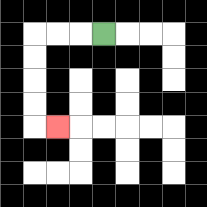{'start': '[4, 1]', 'end': '[2, 5]', 'path_directions': 'L,L,L,D,D,D,D,R', 'path_coordinates': '[[4, 1], [3, 1], [2, 1], [1, 1], [1, 2], [1, 3], [1, 4], [1, 5], [2, 5]]'}